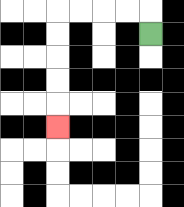{'start': '[6, 1]', 'end': '[2, 5]', 'path_directions': 'U,L,L,L,L,D,D,D,D,D', 'path_coordinates': '[[6, 1], [6, 0], [5, 0], [4, 0], [3, 0], [2, 0], [2, 1], [2, 2], [2, 3], [2, 4], [2, 5]]'}